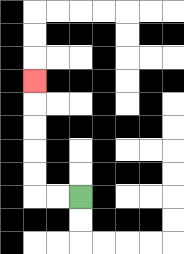{'start': '[3, 8]', 'end': '[1, 3]', 'path_directions': 'L,L,U,U,U,U,U', 'path_coordinates': '[[3, 8], [2, 8], [1, 8], [1, 7], [1, 6], [1, 5], [1, 4], [1, 3]]'}